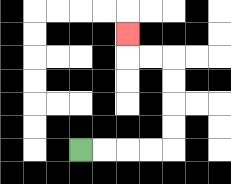{'start': '[3, 6]', 'end': '[5, 1]', 'path_directions': 'R,R,R,R,U,U,U,U,L,L,U', 'path_coordinates': '[[3, 6], [4, 6], [5, 6], [6, 6], [7, 6], [7, 5], [7, 4], [7, 3], [7, 2], [6, 2], [5, 2], [5, 1]]'}